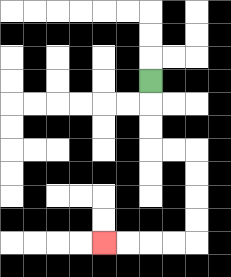{'start': '[6, 3]', 'end': '[4, 10]', 'path_directions': 'D,D,D,R,R,D,D,D,D,L,L,L,L', 'path_coordinates': '[[6, 3], [6, 4], [6, 5], [6, 6], [7, 6], [8, 6], [8, 7], [8, 8], [8, 9], [8, 10], [7, 10], [6, 10], [5, 10], [4, 10]]'}